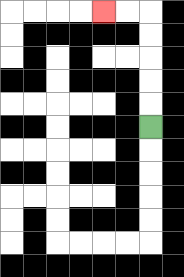{'start': '[6, 5]', 'end': '[4, 0]', 'path_directions': 'U,U,U,U,U,L,L', 'path_coordinates': '[[6, 5], [6, 4], [6, 3], [6, 2], [6, 1], [6, 0], [5, 0], [4, 0]]'}